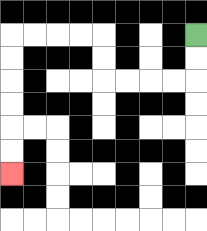{'start': '[8, 1]', 'end': '[0, 7]', 'path_directions': 'D,D,L,L,L,L,U,U,L,L,L,L,D,D,D,D,D,D', 'path_coordinates': '[[8, 1], [8, 2], [8, 3], [7, 3], [6, 3], [5, 3], [4, 3], [4, 2], [4, 1], [3, 1], [2, 1], [1, 1], [0, 1], [0, 2], [0, 3], [0, 4], [0, 5], [0, 6], [0, 7]]'}